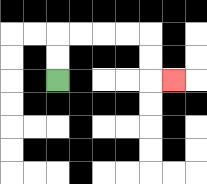{'start': '[2, 3]', 'end': '[7, 3]', 'path_directions': 'U,U,R,R,R,R,D,D,R', 'path_coordinates': '[[2, 3], [2, 2], [2, 1], [3, 1], [4, 1], [5, 1], [6, 1], [6, 2], [6, 3], [7, 3]]'}